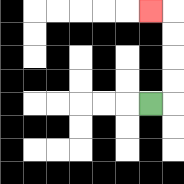{'start': '[6, 4]', 'end': '[6, 0]', 'path_directions': 'R,U,U,U,U,L', 'path_coordinates': '[[6, 4], [7, 4], [7, 3], [7, 2], [7, 1], [7, 0], [6, 0]]'}